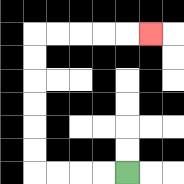{'start': '[5, 7]', 'end': '[6, 1]', 'path_directions': 'L,L,L,L,U,U,U,U,U,U,R,R,R,R,R', 'path_coordinates': '[[5, 7], [4, 7], [3, 7], [2, 7], [1, 7], [1, 6], [1, 5], [1, 4], [1, 3], [1, 2], [1, 1], [2, 1], [3, 1], [4, 1], [5, 1], [6, 1]]'}